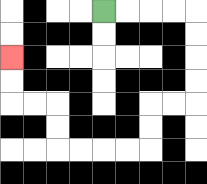{'start': '[4, 0]', 'end': '[0, 2]', 'path_directions': 'R,R,R,R,D,D,D,D,L,L,D,D,L,L,L,L,U,U,L,L,U,U', 'path_coordinates': '[[4, 0], [5, 0], [6, 0], [7, 0], [8, 0], [8, 1], [8, 2], [8, 3], [8, 4], [7, 4], [6, 4], [6, 5], [6, 6], [5, 6], [4, 6], [3, 6], [2, 6], [2, 5], [2, 4], [1, 4], [0, 4], [0, 3], [0, 2]]'}